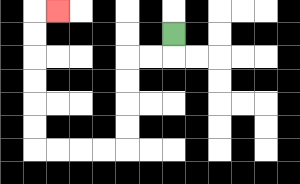{'start': '[7, 1]', 'end': '[2, 0]', 'path_directions': 'D,L,L,D,D,D,D,L,L,L,L,U,U,U,U,U,U,R', 'path_coordinates': '[[7, 1], [7, 2], [6, 2], [5, 2], [5, 3], [5, 4], [5, 5], [5, 6], [4, 6], [3, 6], [2, 6], [1, 6], [1, 5], [1, 4], [1, 3], [1, 2], [1, 1], [1, 0], [2, 0]]'}